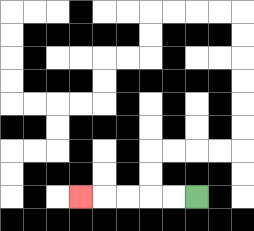{'start': '[8, 8]', 'end': '[3, 8]', 'path_directions': 'L,L,L,L,L', 'path_coordinates': '[[8, 8], [7, 8], [6, 8], [5, 8], [4, 8], [3, 8]]'}